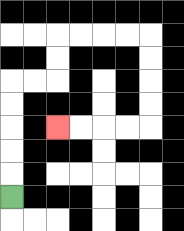{'start': '[0, 8]', 'end': '[2, 5]', 'path_directions': 'U,U,U,U,U,R,R,U,U,R,R,R,R,D,D,D,D,L,L,L,L', 'path_coordinates': '[[0, 8], [0, 7], [0, 6], [0, 5], [0, 4], [0, 3], [1, 3], [2, 3], [2, 2], [2, 1], [3, 1], [4, 1], [5, 1], [6, 1], [6, 2], [6, 3], [6, 4], [6, 5], [5, 5], [4, 5], [3, 5], [2, 5]]'}